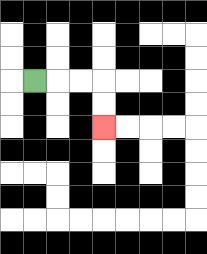{'start': '[1, 3]', 'end': '[4, 5]', 'path_directions': 'R,R,R,D,D', 'path_coordinates': '[[1, 3], [2, 3], [3, 3], [4, 3], [4, 4], [4, 5]]'}